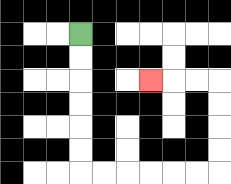{'start': '[3, 1]', 'end': '[6, 3]', 'path_directions': 'D,D,D,D,D,D,R,R,R,R,R,R,U,U,U,U,L,L,L', 'path_coordinates': '[[3, 1], [3, 2], [3, 3], [3, 4], [3, 5], [3, 6], [3, 7], [4, 7], [5, 7], [6, 7], [7, 7], [8, 7], [9, 7], [9, 6], [9, 5], [9, 4], [9, 3], [8, 3], [7, 3], [6, 3]]'}